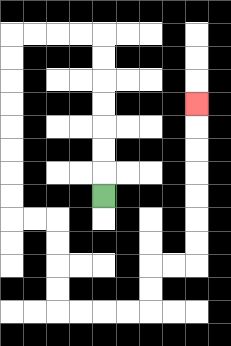{'start': '[4, 8]', 'end': '[8, 4]', 'path_directions': 'U,U,U,U,U,U,U,L,L,L,L,D,D,D,D,D,D,D,D,R,R,D,D,D,D,R,R,R,R,U,U,R,R,U,U,U,U,U,U,U', 'path_coordinates': '[[4, 8], [4, 7], [4, 6], [4, 5], [4, 4], [4, 3], [4, 2], [4, 1], [3, 1], [2, 1], [1, 1], [0, 1], [0, 2], [0, 3], [0, 4], [0, 5], [0, 6], [0, 7], [0, 8], [0, 9], [1, 9], [2, 9], [2, 10], [2, 11], [2, 12], [2, 13], [3, 13], [4, 13], [5, 13], [6, 13], [6, 12], [6, 11], [7, 11], [8, 11], [8, 10], [8, 9], [8, 8], [8, 7], [8, 6], [8, 5], [8, 4]]'}